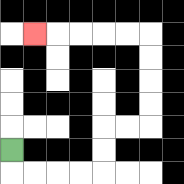{'start': '[0, 6]', 'end': '[1, 1]', 'path_directions': 'D,R,R,R,R,U,U,R,R,U,U,U,U,L,L,L,L,L', 'path_coordinates': '[[0, 6], [0, 7], [1, 7], [2, 7], [3, 7], [4, 7], [4, 6], [4, 5], [5, 5], [6, 5], [6, 4], [6, 3], [6, 2], [6, 1], [5, 1], [4, 1], [3, 1], [2, 1], [1, 1]]'}